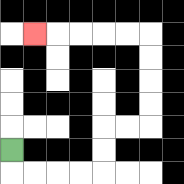{'start': '[0, 6]', 'end': '[1, 1]', 'path_directions': 'D,R,R,R,R,U,U,R,R,U,U,U,U,L,L,L,L,L', 'path_coordinates': '[[0, 6], [0, 7], [1, 7], [2, 7], [3, 7], [4, 7], [4, 6], [4, 5], [5, 5], [6, 5], [6, 4], [6, 3], [6, 2], [6, 1], [5, 1], [4, 1], [3, 1], [2, 1], [1, 1]]'}